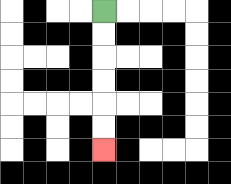{'start': '[4, 0]', 'end': '[4, 6]', 'path_directions': 'D,D,D,D,D,D', 'path_coordinates': '[[4, 0], [4, 1], [4, 2], [4, 3], [4, 4], [4, 5], [4, 6]]'}